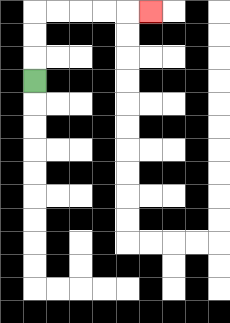{'start': '[1, 3]', 'end': '[6, 0]', 'path_directions': 'U,U,U,R,R,R,R,R', 'path_coordinates': '[[1, 3], [1, 2], [1, 1], [1, 0], [2, 0], [3, 0], [4, 0], [5, 0], [6, 0]]'}